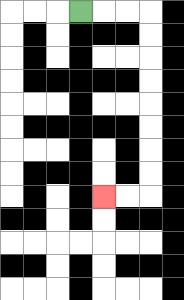{'start': '[3, 0]', 'end': '[4, 8]', 'path_directions': 'R,R,R,D,D,D,D,D,D,D,D,L,L', 'path_coordinates': '[[3, 0], [4, 0], [5, 0], [6, 0], [6, 1], [6, 2], [6, 3], [6, 4], [6, 5], [6, 6], [6, 7], [6, 8], [5, 8], [4, 8]]'}